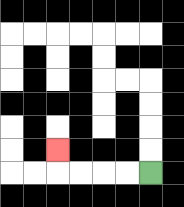{'start': '[6, 7]', 'end': '[2, 6]', 'path_directions': 'L,L,L,L,U', 'path_coordinates': '[[6, 7], [5, 7], [4, 7], [3, 7], [2, 7], [2, 6]]'}